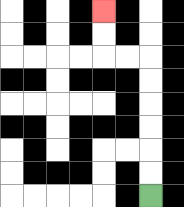{'start': '[6, 8]', 'end': '[4, 0]', 'path_directions': 'U,U,U,U,U,U,L,L,U,U', 'path_coordinates': '[[6, 8], [6, 7], [6, 6], [6, 5], [6, 4], [6, 3], [6, 2], [5, 2], [4, 2], [4, 1], [4, 0]]'}